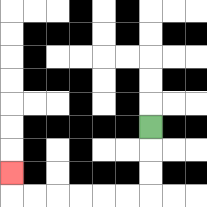{'start': '[6, 5]', 'end': '[0, 7]', 'path_directions': 'D,D,D,L,L,L,L,L,L,U', 'path_coordinates': '[[6, 5], [6, 6], [6, 7], [6, 8], [5, 8], [4, 8], [3, 8], [2, 8], [1, 8], [0, 8], [0, 7]]'}